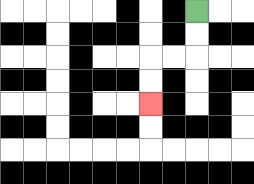{'start': '[8, 0]', 'end': '[6, 4]', 'path_directions': 'D,D,L,L,D,D', 'path_coordinates': '[[8, 0], [8, 1], [8, 2], [7, 2], [6, 2], [6, 3], [6, 4]]'}